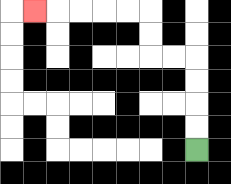{'start': '[8, 6]', 'end': '[1, 0]', 'path_directions': 'U,U,U,U,L,L,U,U,L,L,L,L,L', 'path_coordinates': '[[8, 6], [8, 5], [8, 4], [8, 3], [8, 2], [7, 2], [6, 2], [6, 1], [6, 0], [5, 0], [4, 0], [3, 0], [2, 0], [1, 0]]'}